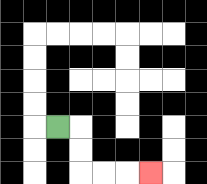{'start': '[2, 5]', 'end': '[6, 7]', 'path_directions': 'R,D,D,R,R,R', 'path_coordinates': '[[2, 5], [3, 5], [3, 6], [3, 7], [4, 7], [5, 7], [6, 7]]'}